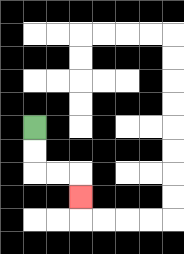{'start': '[1, 5]', 'end': '[3, 8]', 'path_directions': 'D,D,R,R,D', 'path_coordinates': '[[1, 5], [1, 6], [1, 7], [2, 7], [3, 7], [3, 8]]'}